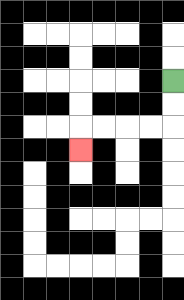{'start': '[7, 3]', 'end': '[3, 6]', 'path_directions': 'D,D,L,L,L,L,D', 'path_coordinates': '[[7, 3], [7, 4], [7, 5], [6, 5], [5, 5], [4, 5], [3, 5], [3, 6]]'}